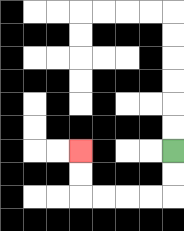{'start': '[7, 6]', 'end': '[3, 6]', 'path_directions': 'D,D,L,L,L,L,U,U', 'path_coordinates': '[[7, 6], [7, 7], [7, 8], [6, 8], [5, 8], [4, 8], [3, 8], [3, 7], [3, 6]]'}